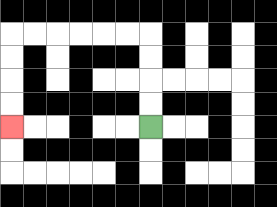{'start': '[6, 5]', 'end': '[0, 5]', 'path_directions': 'U,U,U,U,L,L,L,L,L,L,D,D,D,D', 'path_coordinates': '[[6, 5], [6, 4], [6, 3], [6, 2], [6, 1], [5, 1], [4, 1], [3, 1], [2, 1], [1, 1], [0, 1], [0, 2], [0, 3], [0, 4], [0, 5]]'}